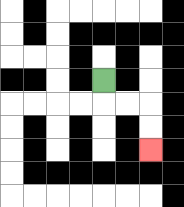{'start': '[4, 3]', 'end': '[6, 6]', 'path_directions': 'D,R,R,D,D', 'path_coordinates': '[[4, 3], [4, 4], [5, 4], [6, 4], [6, 5], [6, 6]]'}